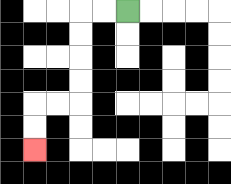{'start': '[5, 0]', 'end': '[1, 6]', 'path_directions': 'L,L,D,D,D,D,L,L,D,D', 'path_coordinates': '[[5, 0], [4, 0], [3, 0], [3, 1], [3, 2], [3, 3], [3, 4], [2, 4], [1, 4], [1, 5], [1, 6]]'}